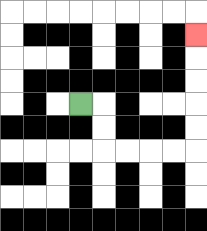{'start': '[3, 4]', 'end': '[8, 1]', 'path_directions': 'R,D,D,R,R,R,R,U,U,U,U,U', 'path_coordinates': '[[3, 4], [4, 4], [4, 5], [4, 6], [5, 6], [6, 6], [7, 6], [8, 6], [8, 5], [8, 4], [8, 3], [8, 2], [8, 1]]'}